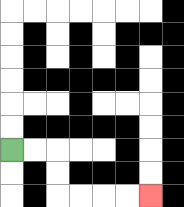{'start': '[0, 6]', 'end': '[6, 8]', 'path_directions': 'R,R,D,D,R,R,R,R', 'path_coordinates': '[[0, 6], [1, 6], [2, 6], [2, 7], [2, 8], [3, 8], [4, 8], [5, 8], [6, 8]]'}